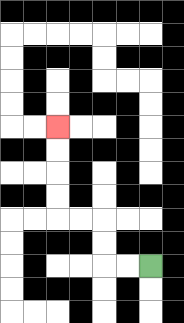{'start': '[6, 11]', 'end': '[2, 5]', 'path_directions': 'L,L,U,U,L,L,U,U,U,U', 'path_coordinates': '[[6, 11], [5, 11], [4, 11], [4, 10], [4, 9], [3, 9], [2, 9], [2, 8], [2, 7], [2, 6], [2, 5]]'}